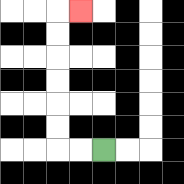{'start': '[4, 6]', 'end': '[3, 0]', 'path_directions': 'L,L,U,U,U,U,U,U,R', 'path_coordinates': '[[4, 6], [3, 6], [2, 6], [2, 5], [2, 4], [2, 3], [2, 2], [2, 1], [2, 0], [3, 0]]'}